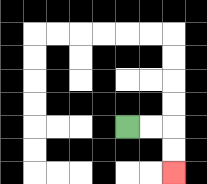{'start': '[5, 5]', 'end': '[7, 7]', 'path_directions': 'R,R,D,D', 'path_coordinates': '[[5, 5], [6, 5], [7, 5], [7, 6], [7, 7]]'}